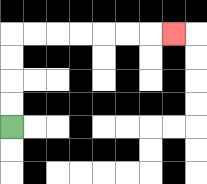{'start': '[0, 5]', 'end': '[7, 1]', 'path_directions': 'U,U,U,U,R,R,R,R,R,R,R', 'path_coordinates': '[[0, 5], [0, 4], [0, 3], [0, 2], [0, 1], [1, 1], [2, 1], [3, 1], [4, 1], [5, 1], [6, 1], [7, 1]]'}